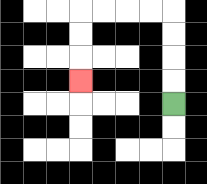{'start': '[7, 4]', 'end': '[3, 3]', 'path_directions': 'U,U,U,U,L,L,L,L,D,D,D', 'path_coordinates': '[[7, 4], [7, 3], [7, 2], [7, 1], [7, 0], [6, 0], [5, 0], [4, 0], [3, 0], [3, 1], [3, 2], [3, 3]]'}